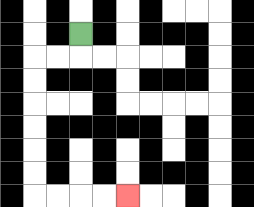{'start': '[3, 1]', 'end': '[5, 8]', 'path_directions': 'D,L,L,D,D,D,D,D,D,R,R,R,R', 'path_coordinates': '[[3, 1], [3, 2], [2, 2], [1, 2], [1, 3], [1, 4], [1, 5], [1, 6], [1, 7], [1, 8], [2, 8], [3, 8], [4, 8], [5, 8]]'}